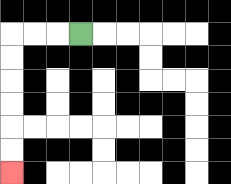{'start': '[3, 1]', 'end': '[0, 7]', 'path_directions': 'L,L,L,D,D,D,D,D,D', 'path_coordinates': '[[3, 1], [2, 1], [1, 1], [0, 1], [0, 2], [0, 3], [0, 4], [0, 5], [0, 6], [0, 7]]'}